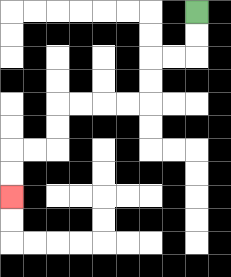{'start': '[8, 0]', 'end': '[0, 8]', 'path_directions': 'D,D,L,L,D,D,L,L,L,L,D,D,L,L,D,D', 'path_coordinates': '[[8, 0], [8, 1], [8, 2], [7, 2], [6, 2], [6, 3], [6, 4], [5, 4], [4, 4], [3, 4], [2, 4], [2, 5], [2, 6], [1, 6], [0, 6], [0, 7], [0, 8]]'}